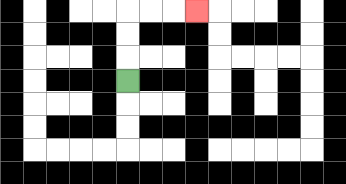{'start': '[5, 3]', 'end': '[8, 0]', 'path_directions': 'U,U,U,R,R,R', 'path_coordinates': '[[5, 3], [5, 2], [5, 1], [5, 0], [6, 0], [7, 0], [8, 0]]'}